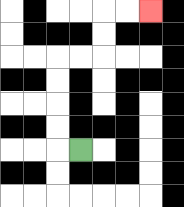{'start': '[3, 6]', 'end': '[6, 0]', 'path_directions': 'L,U,U,U,U,R,R,U,U,R,R', 'path_coordinates': '[[3, 6], [2, 6], [2, 5], [2, 4], [2, 3], [2, 2], [3, 2], [4, 2], [4, 1], [4, 0], [5, 0], [6, 0]]'}